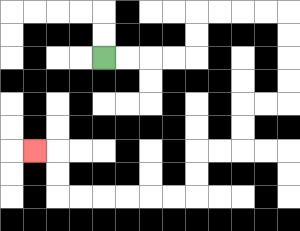{'start': '[4, 2]', 'end': '[1, 6]', 'path_directions': 'R,R,R,R,U,U,R,R,R,R,D,D,D,D,L,L,D,D,L,L,D,D,L,L,L,L,L,L,U,U,L', 'path_coordinates': '[[4, 2], [5, 2], [6, 2], [7, 2], [8, 2], [8, 1], [8, 0], [9, 0], [10, 0], [11, 0], [12, 0], [12, 1], [12, 2], [12, 3], [12, 4], [11, 4], [10, 4], [10, 5], [10, 6], [9, 6], [8, 6], [8, 7], [8, 8], [7, 8], [6, 8], [5, 8], [4, 8], [3, 8], [2, 8], [2, 7], [2, 6], [1, 6]]'}